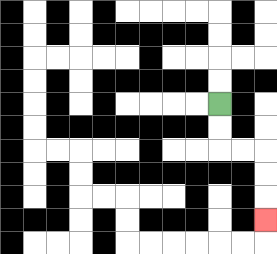{'start': '[9, 4]', 'end': '[11, 9]', 'path_directions': 'D,D,R,R,D,D,D', 'path_coordinates': '[[9, 4], [9, 5], [9, 6], [10, 6], [11, 6], [11, 7], [11, 8], [11, 9]]'}